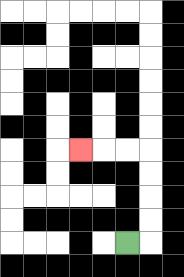{'start': '[5, 10]', 'end': '[3, 6]', 'path_directions': 'R,U,U,U,U,L,L,L', 'path_coordinates': '[[5, 10], [6, 10], [6, 9], [6, 8], [6, 7], [6, 6], [5, 6], [4, 6], [3, 6]]'}